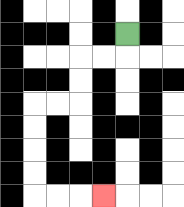{'start': '[5, 1]', 'end': '[4, 8]', 'path_directions': 'D,L,L,D,D,L,L,D,D,D,D,R,R,R', 'path_coordinates': '[[5, 1], [5, 2], [4, 2], [3, 2], [3, 3], [3, 4], [2, 4], [1, 4], [1, 5], [1, 6], [1, 7], [1, 8], [2, 8], [3, 8], [4, 8]]'}